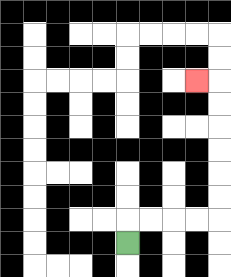{'start': '[5, 10]', 'end': '[8, 3]', 'path_directions': 'U,R,R,R,R,U,U,U,U,U,U,L', 'path_coordinates': '[[5, 10], [5, 9], [6, 9], [7, 9], [8, 9], [9, 9], [9, 8], [9, 7], [9, 6], [9, 5], [9, 4], [9, 3], [8, 3]]'}